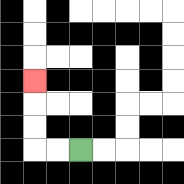{'start': '[3, 6]', 'end': '[1, 3]', 'path_directions': 'L,L,U,U,U', 'path_coordinates': '[[3, 6], [2, 6], [1, 6], [1, 5], [1, 4], [1, 3]]'}